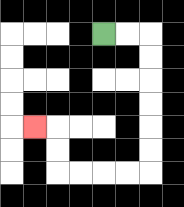{'start': '[4, 1]', 'end': '[1, 5]', 'path_directions': 'R,R,D,D,D,D,D,D,L,L,L,L,U,U,L', 'path_coordinates': '[[4, 1], [5, 1], [6, 1], [6, 2], [6, 3], [6, 4], [6, 5], [6, 6], [6, 7], [5, 7], [4, 7], [3, 7], [2, 7], [2, 6], [2, 5], [1, 5]]'}